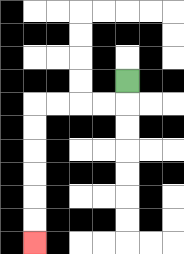{'start': '[5, 3]', 'end': '[1, 10]', 'path_directions': 'D,L,L,L,L,D,D,D,D,D,D', 'path_coordinates': '[[5, 3], [5, 4], [4, 4], [3, 4], [2, 4], [1, 4], [1, 5], [1, 6], [1, 7], [1, 8], [1, 9], [1, 10]]'}